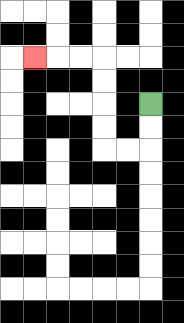{'start': '[6, 4]', 'end': '[1, 2]', 'path_directions': 'D,D,L,L,U,U,U,U,L,L,L', 'path_coordinates': '[[6, 4], [6, 5], [6, 6], [5, 6], [4, 6], [4, 5], [4, 4], [4, 3], [4, 2], [3, 2], [2, 2], [1, 2]]'}